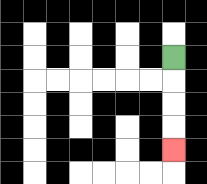{'start': '[7, 2]', 'end': '[7, 6]', 'path_directions': 'D,D,D,D', 'path_coordinates': '[[7, 2], [7, 3], [7, 4], [7, 5], [7, 6]]'}